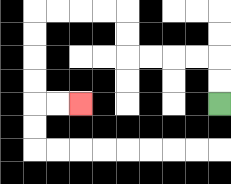{'start': '[9, 4]', 'end': '[3, 4]', 'path_directions': 'U,U,L,L,L,L,U,U,L,L,L,L,D,D,D,D,R,R', 'path_coordinates': '[[9, 4], [9, 3], [9, 2], [8, 2], [7, 2], [6, 2], [5, 2], [5, 1], [5, 0], [4, 0], [3, 0], [2, 0], [1, 0], [1, 1], [1, 2], [1, 3], [1, 4], [2, 4], [3, 4]]'}